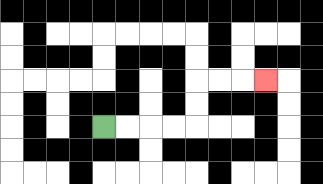{'start': '[4, 5]', 'end': '[11, 3]', 'path_directions': 'R,R,R,R,U,U,R,R,R', 'path_coordinates': '[[4, 5], [5, 5], [6, 5], [7, 5], [8, 5], [8, 4], [8, 3], [9, 3], [10, 3], [11, 3]]'}